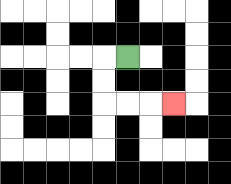{'start': '[5, 2]', 'end': '[7, 4]', 'path_directions': 'L,D,D,R,R,R', 'path_coordinates': '[[5, 2], [4, 2], [4, 3], [4, 4], [5, 4], [6, 4], [7, 4]]'}